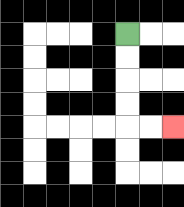{'start': '[5, 1]', 'end': '[7, 5]', 'path_directions': 'D,D,D,D,R,R', 'path_coordinates': '[[5, 1], [5, 2], [5, 3], [5, 4], [5, 5], [6, 5], [7, 5]]'}